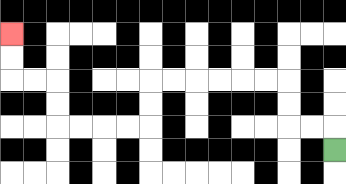{'start': '[14, 6]', 'end': '[0, 1]', 'path_directions': 'U,L,L,U,U,L,L,L,L,L,L,D,D,L,L,L,L,U,U,L,L,U,U', 'path_coordinates': '[[14, 6], [14, 5], [13, 5], [12, 5], [12, 4], [12, 3], [11, 3], [10, 3], [9, 3], [8, 3], [7, 3], [6, 3], [6, 4], [6, 5], [5, 5], [4, 5], [3, 5], [2, 5], [2, 4], [2, 3], [1, 3], [0, 3], [0, 2], [0, 1]]'}